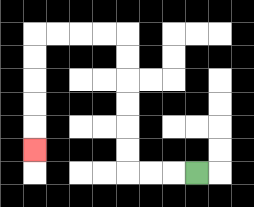{'start': '[8, 7]', 'end': '[1, 6]', 'path_directions': 'L,L,L,U,U,U,U,U,U,L,L,L,L,D,D,D,D,D', 'path_coordinates': '[[8, 7], [7, 7], [6, 7], [5, 7], [5, 6], [5, 5], [5, 4], [5, 3], [5, 2], [5, 1], [4, 1], [3, 1], [2, 1], [1, 1], [1, 2], [1, 3], [1, 4], [1, 5], [1, 6]]'}